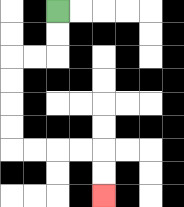{'start': '[2, 0]', 'end': '[4, 8]', 'path_directions': 'D,D,L,L,D,D,D,D,R,R,R,R,D,D', 'path_coordinates': '[[2, 0], [2, 1], [2, 2], [1, 2], [0, 2], [0, 3], [0, 4], [0, 5], [0, 6], [1, 6], [2, 6], [3, 6], [4, 6], [4, 7], [4, 8]]'}